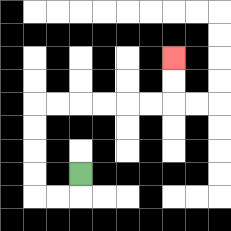{'start': '[3, 7]', 'end': '[7, 2]', 'path_directions': 'D,L,L,U,U,U,U,R,R,R,R,R,R,U,U', 'path_coordinates': '[[3, 7], [3, 8], [2, 8], [1, 8], [1, 7], [1, 6], [1, 5], [1, 4], [2, 4], [3, 4], [4, 4], [5, 4], [6, 4], [7, 4], [7, 3], [7, 2]]'}